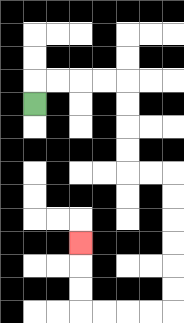{'start': '[1, 4]', 'end': '[3, 10]', 'path_directions': 'U,R,R,R,R,D,D,D,D,R,R,D,D,D,D,D,D,L,L,L,L,U,U,U', 'path_coordinates': '[[1, 4], [1, 3], [2, 3], [3, 3], [4, 3], [5, 3], [5, 4], [5, 5], [5, 6], [5, 7], [6, 7], [7, 7], [7, 8], [7, 9], [7, 10], [7, 11], [7, 12], [7, 13], [6, 13], [5, 13], [4, 13], [3, 13], [3, 12], [3, 11], [3, 10]]'}